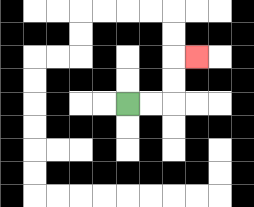{'start': '[5, 4]', 'end': '[8, 2]', 'path_directions': 'R,R,U,U,R', 'path_coordinates': '[[5, 4], [6, 4], [7, 4], [7, 3], [7, 2], [8, 2]]'}